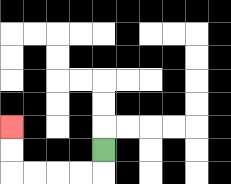{'start': '[4, 6]', 'end': '[0, 5]', 'path_directions': 'D,L,L,L,L,U,U', 'path_coordinates': '[[4, 6], [4, 7], [3, 7], [2, 7], [1, 7], [0, 7], [0, 6], [0, 5]]'}